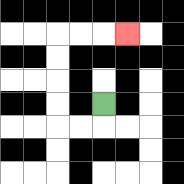{'start': '[4, 4]', 'end': '[5, 1]', 'path_directions': 'D,L,L,U,U,U,U,R,R,R', 'path_coordinates': '[[4, 4], [4, 5], [3, 5], [2, 5], [2, 4], [2, 3], [2, 2], [2, 1], [3, 1], [4, 1], [5, 1]]'}